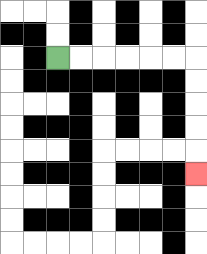{'start': '[2, 2]', 'end': '[8, 7]', 'path_directions': 'R,R,R,R,R,R,D,D,D,D,D', 'path_coordinates': '[[2, 2], [3, 2], [4, 2], [5, 2], [6, 2], [7, 2], [8, 2], [8, 3], [8, 4], [8, 5], [8, 6], [8, 7]]'}